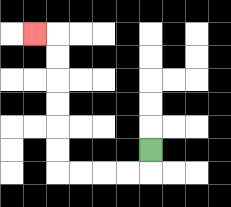{'start': '[6, 6]', 'end': '[1, 1]', 'path_directions': 'D,L,L,L,L,U,U,U,U,U,U,L', 'path_coordinates': '[[6, 6], [6, 7], [5, 7], [4, 7], [3, 7], [2, 7], [2, 6], [2, 5], [2, 4], [2, 3], [2, 2], [2, 1], [1, 1]]'}